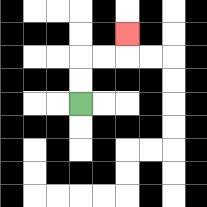{'start': '[3, 4]', 'end': '[5, 1]', 'path_directions': 'U,U,R,R,U', 'path_coordinates': '[[3, 4], [3, 3], [3, 2], [4, 2], [5, 2], [5, 1]]'}